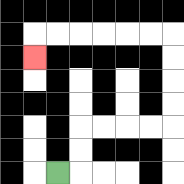{'start': '[2, 7]', 'end': '[1, 2]', 'path_directions': 'R,U,U,R,R,R,R,U,U,U,U,L,L,L,L,L,L,D', 'path_coordinates': '[[2, 7], [3, 7], [3, 6], [3, 5], [4, 5], [5, 5], [6, 5], [7, 5], [7, 4], [7, 3], [7, 2], [7, 1], [6, 1], [5, 1], [4, 1], [3, 1], [2, 1], [1, 1], [1, 2]]'}